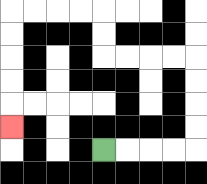{'start': '[4, 6]', 'end': '[0, 5]', 'path_directions': 'R,R,R,R,U,U,U,U,L,L,L,L,U,U,L,L,L,L,D,D,D,D,D', 'path_coordinates': '[[4, 6], [5, 6], [6, 6], [7, 6], [8, 6], [8, 5], [8, 4], [8, 3], [8, 2], [7, 2], [6, 2], [5, 2], [4, 2], [4, 1], [4, 0], [3, 0], [2, 0], [1, 0], [0, 0], [0, 1], [0, 2], [0, 3], [0, 4], [0, 5]]'}